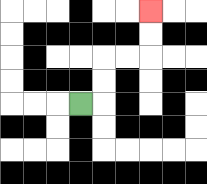{'start': '[3, 4]', 'end': '[6, 0]', 'path_directions': 'R,U,U,R,R,U,U', 'path_coordinates': '[[3, 4], [4, 4], [4, 3], [4, 2], [5, 2], [6, 2], [6, 1], [6, 0]]'}